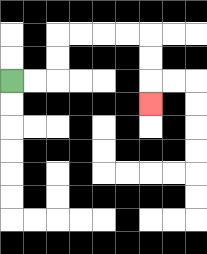{'start': '[0, 3]', 'end': '[6, 4]', 'path_directions': 'R,R,U,U,R,R,R,R,D,D,D', 'path_coordinates': '[[0, 3], [1, 3], [2, 3], [2, 2], [2, 1], [3, 1], [4, 1], [5, 1], [6, 1], [6, 2], [6, 3], [6, 4]]'}